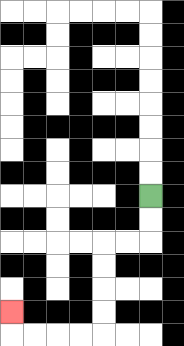{'start': '[6, 8]', 'end': '[0, 13]', 'path_directions': 'D,D,L,L,D,D,D,D,L,L,L,L,U', 'path_coordinates': '[[6, 8], [6, 9], [6, 10], [5, 10], [4, 10], [4, 11], [4, 12], [4, 13], [4, 14], [3, 14], [2, 14], [1, 14], [0, 14], [0, 13]]'}